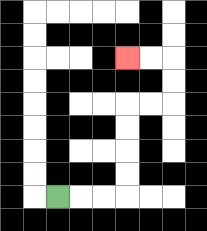{'start': '[2, 8]', 'end': '[5, 2]', 'path_directions': 'R,R,R,U,U,U,U,R,R,U,U,L,L', 'path_coordinates': '[[2, 8], [3, 8], [4, 8], [5, 8], [5, 7], [5, 6], [5, 5], [5, 4], [6, 4], [7, 4], [7, 3], [7, 2], [6, 2], [5, 2]]'}